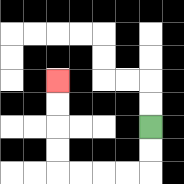{'start': '[6, 5]', 'end': '[2, 3]', 'path_directions': 'D,D,L,L,L,L,U,U,U,U', 'path_coordinates': '[[6, 5], [6, 6], [6, 7], [5, 7], [4, 7], [3, 7], [2, 7], [2, 6], [2, 5], [2, 4], [2, 3]]'}